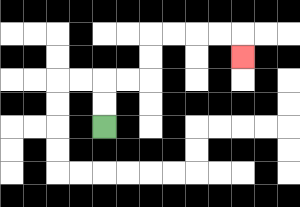{'start': '[4, 5]', 'end': '[10, 2]', 'path_directions': 'U,U,R,R,U,U,R,R,R,R,D', 'path_coordinates': '[[4, 5], [4, 4], [4, 3], [5, 3], [6, 3], [6, 2], [6, 1], [7, 1], [8, 1], [9, 1], [10, 1], [10, 2]]'}